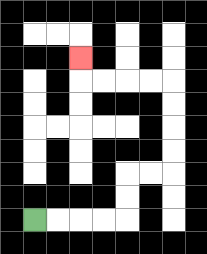{'start': '[1, 9]', 'end': '[3, 2]', 'path_directions': 'R,R,R,R,U,U,R,R,U,U,U,U,L,L,L,L,U', 'path_coordinates': '[[1, 9], [2, 9], [3, 9], [4, 9], [5, 9], [5, 8], [5, 7], [6, 7], [7, 7], [7, 6], [7, 5], [7, 4], [7, 3], [6, 3], [5, 3], [4, 3], [3, 3], [3, 2]]'}